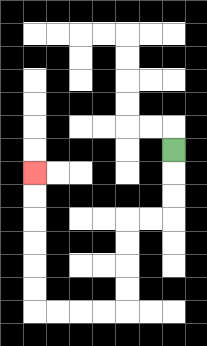{'start': '[7, 6]', 'end': '[1, 7]', 'path_directions': 'D,D,D,L,L,D,D,D,D,L,L,L,L,U,U,U,U,U,U', 'path_coordinates': '[[7, 6], [7, 7], [7, 8], [7, 9], [6, 9], [5, 9], [5, 10], [5, 11], [5, 12], [5, 13], [4, 13], [3, 13], [2, 13], [1, 13], [1, 12], [1, 11], [1, 10], [1, 9], [1, 8], [1, 7]]'}